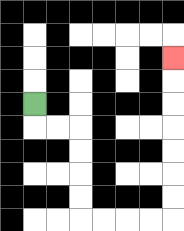{'start': '[1, 4]', 'end': '[7, 2]', 'path_directions': 'D,R,R,D,D,D,D,R,R,R,R,U,U,U,U,U,U,U', 'path_coordinates': '[[1, 4], [1, 5], [2, 5], [3, 5], [3, 6], [3, 7], [3, 8], [3, 9], [4, 9], [5, 9], [6, 9], [7, 9], [7, 8], [7, 7], [7, 6], [7, 5], [7, 4], [7, 3], [7, 2]]'}